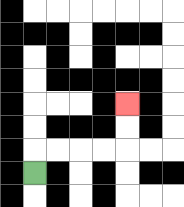{'start': '[1, 7]', 'end': '[5, 4]', 'path_directions': 'U,R,R,R,R,U,U', 'path_coordinates': '[[1, 7], [1, 6], [2, 6], [3, 6], [4, 6], [5, 6], [5, 5], [5, 4]]'}